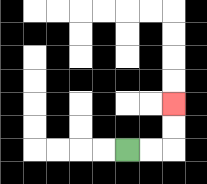{'start': '[5, 6]', 'end': '[7, 4]', 'path_directions': 'R,R,U,U', 'path_coordinates': '[[5, 6], [6, 6], [7, 6], [7, 5], [7, 4]]'}